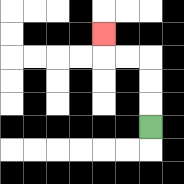{'start': '[6, 5]', 'end': '[4, 1]', 'path_directions': 'U,U,U,L,L,U', 'path_coordinates': '[[6, 5], [6, 4], [6, 3], [6, 2], [5, 2], [4, 2], [4, 1]]'}